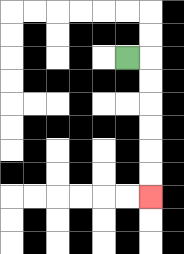{'start': '[5, 2]', 'end': '[6, 8]', 'path_directions': 'R,D,D,D,D,D,D', 'path_coordinates': '[[5, 2], [6, 2], [6, 3], [6, 4], [6, 5], [6, 6], [6, 7], [6, 8]]'}